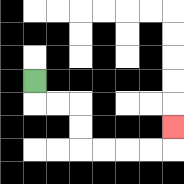{'start': '[1, 3]', 'end': '[7, 5]', 'path_directions': 'D,R,R,D,D,R,R,R,R,U', 'path_coordinates': '[[1, 3], [1, 4], [2, 4], [3, 4], [3, 5], [3, 6], [4, 6], [5, 6], [6, 6], [7, 6], [7, 5]]'}